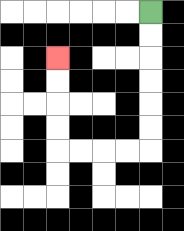{'start': '[6, 0]', 'end': '[2, 2]', 'path_directions': 'D,D,D,D,D,D,L,L,L,L,U,U,U,U', 'path_coordinates': '[[6, 0], [6, 1], [6, 2], [6, 3], [6, 4], [6, 5], [6, 6], [5, 6], [4, 6], [3, 6], [2, 6], [2, 5], [2, 4], [2, 3], [2, 2]]'}